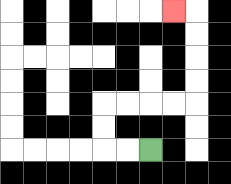{'start': '[6, 6]', 'end': '[7, 0]', 'path_directions': 'L,L,U,U,R,R,R,R,U,U,U,U,L', 'path_coordinates': '[[6, 6], [5, 6], [4, 6], [4, 5], [4, 4], [5, 4], [6, 4], [7, 4], [8, 4], [8, 3], [8, 2], [8, 1], [8, 0], [7, 0]]'}